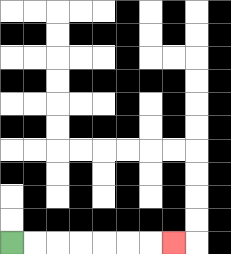{'start': '[0, 10]', 'end': '[7, 10]', 'path_directions': 'R,R,R,R,R,R,R', 'path_coordinates': '[[0, 10], [1, 10], [2, 10], [3, 10], [4, 10], [5, 10], [6, 10], [7, 10]]'}